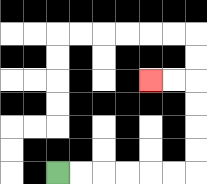{'start': '[2, 7]', 'end': '[6, 3]', 'path_directions': 'R,R,R,R,R,R,U,U,U,U,L,L', 'path_coordinates': '[[2, 7], [3, 7], [4, 7], [5, 7], [6, 7], [7, 7], [8, 7], [8, 6], [8, 5], [8, 4], [8, 3], [7, 3], [6, 3]]'}